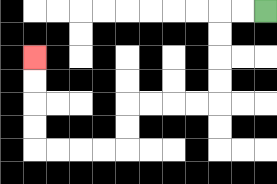{'start': '[11, 0]', 'end': '[1, 2]', 'path_directions': 'L,L,D,D,D,D,L,L,L,L,D,D,L,L,L,L,U,U,U,U', 'path_coordinates': '[[11, 0], [10, 0], [9, 0], [9, 1], [9, 2], [9, 3], [9, 4], [8, 4], [7, 4], [6, 4], [5, 4], [5, 5], [5, 6], [4, 6], [3, 6], [2, 6], [1, 6], [1, 5], [1, 4], [1, 3], [1, 2]]'}